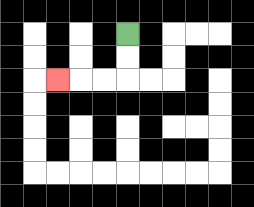{'start': '[5, 1]', 'end': '[2, 3]', 'path_directions': 'D,D,L,L,L', 'path_coordinates': '[[5, 1], [5, 2], [5, 3], [4, 3], [3, 3], [2, 3]]'}